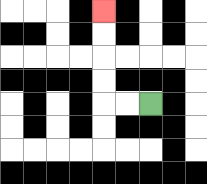{'start': '[6, 4]', 'end': '[4, 0]', 'path_directions': 'L,L,U,U,U,U', 'path_coordinates': '[[6, 4], [5, 4], [4, 4], [4, 3], [4, 2], [4, 1], [4, 0]]'}